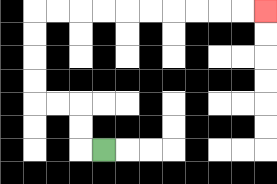{'start': '[4, 6]', 'end': '[11, 0]', 'path_directions': 'L,U,U,L,L,U,U,U,U,R,R,R,R,R,R,R,R,R,R', 'path_coordinates': '[[4, 6], [3, 6], [3, 5], [3, 4], [2, 4], [1, 4], [1, 3], [1, 2], [1, 1], [1, 0], [2, 0], [3, 0], [4, 0], [5, 0], [6, 0], [7, 0], [8, 0], [9, 0], [10, 0], [11, 0]]'}